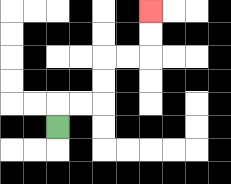{'start': '[2, 5]', 'end': '[6, 0]', 'path_directions': 'U,R,R,U,U,R,R,U,U', 'path_coordinates': '[[2, 5], [2, 4], [3, 4], [4, 4], [4, 3], [4, 2], [5, 2], [6, 2], [6, 1], [6, 0]]'}